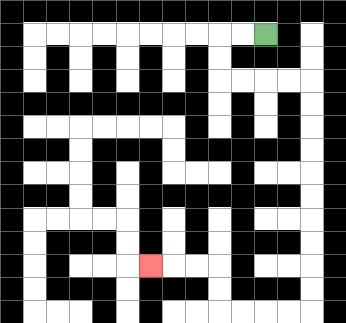{'start': '[11, 1]', 'end': '[6, 11]', 'path_directions': 'L,L,D,D,R,R,R,R,D,D,D,D,D,D,D,D,D,D,L,L,L,L,U,U,L,L,L', 'path_coordinates': '[[11, 1], [10, 1], [9, 1], [9, 2], [9, 3], [10, 3], [11, 3], [12, 3], [13, 3], [13, 4], [13, 5], [13, 6], [13, 7], [13, 8], [13, 9], [13, 10], [13, 11], [13, 12], [13, 13], [12, 13], [11, 13], [10, 13], [9, 13], [9, 12], [9, 11], [8, 11], [7, 11], [6, 11]]'}